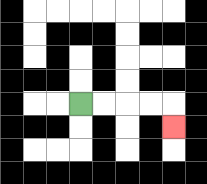{'start': '[3, 4]', 'end': '[7, 5]', 'path_directions': 'R,R,R,R,D', 'path_coordinates': '[[3, 4], [4, 4], [5, 4], [6, 4], [7, 4], [7, 5]]'}